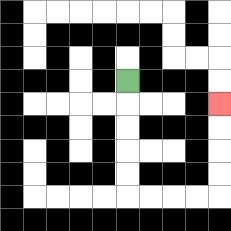{'start': '[5, 3]', 'end': '[9, 4]', 'path_directions': 'D,D,D,D,D,R,R,R,R,U,U,U,U', 'path_coordinates': '[[5, 3], [5, 4], [5, 5], [5, 6], [5, 7], [5, 8], [6, 8], [7, 8], [8, 8], [9, 8], [9, 7], [9, 6], [9, 5], [9, 4]]'}